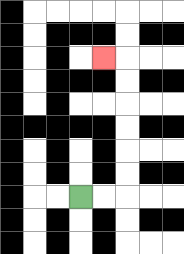{'start': '[3, 8]', 'end': '[4, 2]', 'path_directions': 'R,R,U,U,U,U,U,U,L', 'path_coordinates': '[[3, 8], [4, 8], [5, 8], [5, 7], [5, 6], [5, 5], [5, 4], [5, 3], [5, 2], [4, 2]]'}